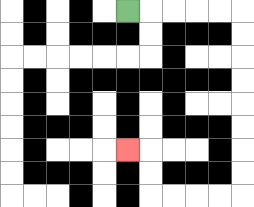{'start': '[5, 0]', 'end': '[5, 6]', 'path_directions': 'R,R,R,R,R,D,D,D,D,D,D,D,D,L,L,L,L,U,U,L', 'path_coordinates': '[[5, 0], [6, 0], [7, 0], [8, 0], [9, 0], [10, 0], [10, 1], [10, 2], [10, 3], [10, 4], [10, 5], [10, 6], [10, 7], [10, 8], [9, 8], [8, 8], [7, 8], [6, 8], [6, 7], [6, 6], [5, 6]]'}